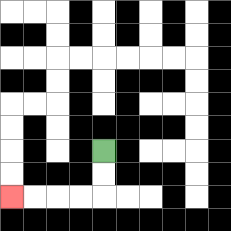{'start': '[4, 6]', 'end': '[0, 8]', 'path_directions': 'D,D,L,L,L,L', 'path_coordinates': '[[4, 6], [4, 7], [4, 8], [3, 8], [2, 8], [1, 8], [0, 8]]'}